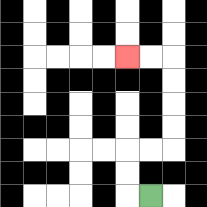{'start': '[6, 8]', 'end': '[5, 2]', 'path_directions': 'L,U,U,R,R,U,U,U,U,L,L', 'path_coordinates': '[[6, 8], [5, 8], [5, 7], [5, 6], [6, 6], [7, 6], [7, 5], [7, 4], [7, 3], [7, 2], [6, 2], [5, 2]]'}